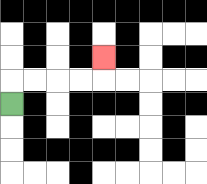{'start': '[0, 4]', 'end': '[4, 2]', 'path_directions': 'U,R,R,R,R,U', 'path_coordinates': '[[0, 4], [0, 3], [1, 3], [2, 3], [3, 3], [4, 3], [4, 2]]'}